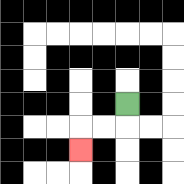{'start': '[5, 4]', 'end': '[3, 6]', 'path_directions': 'D,L,L,D', 'path_coordinates': '[[5, 4], [5, 5], [4, 5], [3, 5], [3, 6]]'}